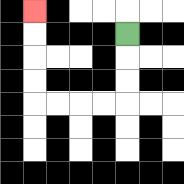{'start': '[5, 1]', 'end': '[1, 0]', 'path_directions': 'D,D,D,L,L,L,L,U,U,U,U', 'path_coordinates': '[[5, 1], [5, 2], [5, 3], [5, 4], [4, 4], [3, 4], [2, 4], [1, 4], [1, 3], [1, 2], [1, 1], [1, 0]]'}